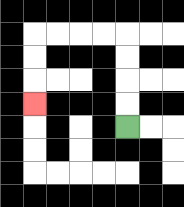{'start': '[5, 5]', 'end': '[1, 4]', 'path_directions': 'U,U,U,U,L,L,L,L,D,D,D', 'path_coordinates': '[[5, 5], [5, 4], [5, 3], [5, 2], [5, 1], [4, 1], [3, 1], [2, 1], [1, 1], [1, 2], [1, 3], [1, 4]]'}